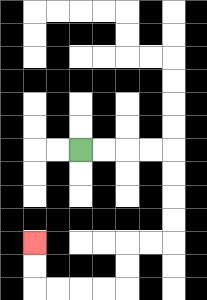{'start': '[3, 6]', 'end': '[1, 10]', 'path_directions': 'R,R,R,R,D,D,D,D,L,L,D,D,L,L,L,L,U,U', 'path_coordinates': '[[3, 6], [4, 6], [5, 6], [6, 6], [7, 6], [7, 7], [7, 8], [7, 9], [7, 10], [6, 10], [5, 10], [5, 11], [5, 12], [4, 12], [3, 12], [2, 12], [1, 12], [1, 11], [1, 10]]'}